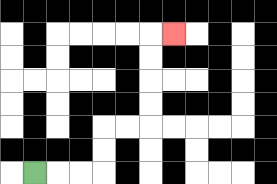{'start': '[1, 7]', 'end': '[7, 1]', 'path_directions': 'R,R,R,U,U,R,R,U,U,U,U,R', 'path_coordinates': '[[1, 7], [2, 7], [3, 7], [4, 7], [4, 6], [4, 5], [5, 5], [6, 5], [6, 4], [6, 3], [6, 2], [6, 1], [7, 1]]'}